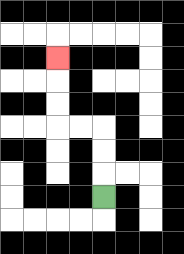{'start': '[4, 8]', 'end': '[2, 2]', 'path_directions': 'U,U,U,L,L,U,U,U', 'path_coordinates': '[[4, 8], [4, 7], [4, 6], [4, 5], [3, 5], [2, 5], [2, 4], [2, 3], [2, 2]]'}